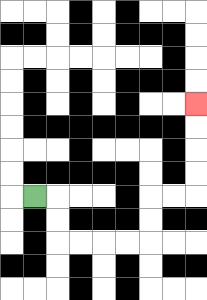{'start': '[1, 8]', 'end': '[8, 4]', 'path_directions': 'R,D,D,R,R,R,R,U,U,R,R,U,U,U,U', 'path_coordinates': '[[1, 8], [2, 8], [2, 9], [2, 10], [3, 10], [4, 10], [5, 10], [6, 10], [6, 9], [6, 8], [7, 8], [8, 8], [8, 7], [8, 6], [8, 5], [8, 4]]'}